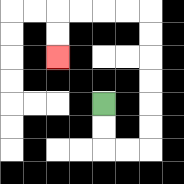{'start': '[4, 4]', 'end': '[2, 2]', 'path_directions': 'D,D,R,R,U,U,U,U,U,U,L,L,L,L,D,D', 'path_coordinates': '[[4, 4], [4, 5], [4, 6], [5, 6], [6, 6], [6, 5], [6, 4], [6, 3], [6, 2], [6, 1], [6, 0], [5, 0], [4, 0], [3, 0], [2, 0], [2, 1], [2, 2]]'}